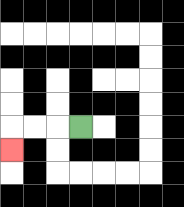{'start': '[3, 5]', 'end': '[0, 6]', 'path_directions': 'L,L,L,D', 'path_coordinates': '[[3, 5], [2, 5], [1, 5], [0, 5], [0, 6]]'}